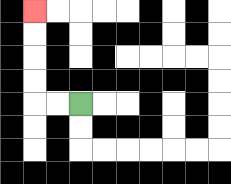{'start': '[3, 4]', 'end': '[1, 0]', 'path_directions': 'L,L,U,U,U,U', 'path_coordinates': '[[3, 4], [2, 4], [1, 4], [1, 3], [1, 2], [1, 1], [1, 0]]'}